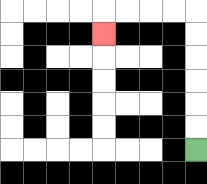{'start': '[8, 6]', 'end': '[4, 1]', 'path_directions': 'U,U,U,U,U,U,L,L,L,L,D', 'path_coordinates': '[[8, 6], [8, 5], [8, 4], [8, 3], [8, 2], [8, 1], [8, 0], [7, 0], [6, 0], [5, 0], [4, 0], [4, 1]]'}